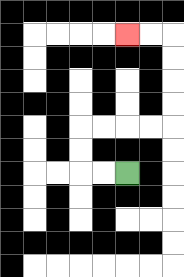{'start': '[5, 7]', 'end': '[5, 1]', 'path_directions': 'L,L,U,U,R,R,R,R,U,U,U,U,L,L', 'path_coordinates': '[[5, 7], [4, 7], [3, 7], [3, 6], [3, 5], [4, 5], [5, 5], [6, 5], [7, 5], [7, 4], [7, 3], [7, 2], [7, 1], [6, 1], [5, 1]]'}